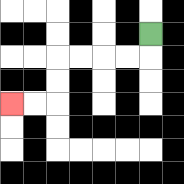{'start': '[6, 1]', 'end': '[0, 4]', 'path_directions': 'D,L,L,L,L,D,D,L,L', 'path_coordinates': '[[6, 1], [6, 2], [5, 2], [4, 2], [3, 2], [2, 2], [2, 3], [2, 4], [1, 4], [0, 4]]'}